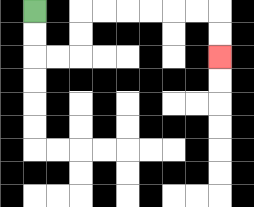{'start': '[1, 0]', 'end': '[9, 2]', 'path_directions': 'D,D,R,R,U,U,R,R,R,R,R,R,D,D', 'path_coordinates': '[[1, 0], [1, 1], [1, 2], [2, 2], [3, 2], [3, 1], [3, 0], [4, 0], [5, 0], [6, 0], [7, 0], [8, 0], [9, 0], [9, 1], [9, 2]]'}